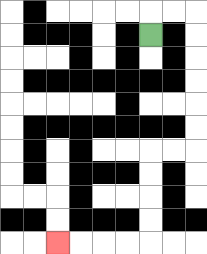{'start': '[6, 1]', 'end': '[2, 10]', 'path_directions': 'U,R,R,D,D,D,D,D,D,L,L,D,D,D,D,L,L,L,L', 'path_coordinates': '[[6, 1], [6, 0], [7, 0], [8, 0], [8, 1], [8, 2], [8, 3], [8, 4], [8, 5], [8, 6], [7, 6], [6, 6], [6, 7], [6, 8], [6, 9], [6, 10], [5, 10], [4, 10], [3, 10], [2, 10]]'}